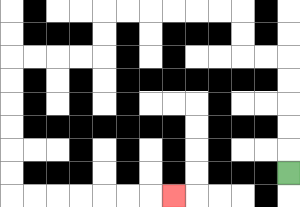{'start': '[12, 7]', 'end': '[7, 8]', 'path_directions': 'U,U,U,U,U,L,L,U,U,L,L,L,L,L,L,D,D,L,L,L,L,D,D,D,D,D,D,R,R,R,R,R,R,R', 'path_coordinates': '[[12, 7], [12, 6], [12, 5], [12, 4], [12, 3], [12, 2], [11, 2], [10, 2], [10, 1], [10, 0], [9, 0], [8, 0], [7, 0], [6, 0], [5, 0], [4, 0], [4, 1], [4, 2], [3, 2], [2, 2], [1, 2], [0, 2], [0, 3], [0, 4], [0, 5], [0, 6], [0, 7], [0, 8], [1, 8], [2, 8], [3, 8], [4, 8], [5, 8], [6, 8], [7, 8]]'}